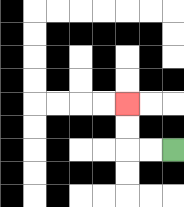{'start': '[7, 6]', 'end': '[5, 4]', 'path_directions': 'L,L,U,U', 'path_coordinates': '[[7, 6], [6, 6], [5, 6], [5, 5], [5, 4]]'}